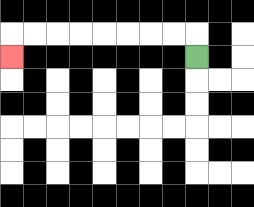{'start': '[8, 2]', 'end': '[0, 2]', 'path_directions': 'U,L,L,L,L,L,L,L,L,D', 'path_coordinates': '[[8, 2], [8, 1], [7, 1], [6, 1], [5, 1], [4, 1], [3, 1], [2, 1], [1, 1], [0, 1], [0, 2]]'}